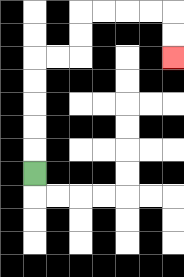{'start': '[1, 7]', 'end': '[7, 2]', 'path_directions': 'U,U,U,U,U,R,R,U,U,R,R,R,R,D,D', 'path_coordinates': '[[1, 7], [1, 6], [1, 5], [1, 4], [1, 3], [1, 2], [2, 2], [3, 2], [3, 1], [3, 0], [4, 0], [5, 0], [6, 0], [7, 0], [7, 1], [7, 2]]'}